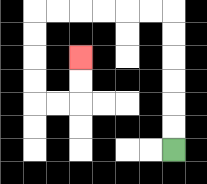{'start': '[7, 6]', 'end': '[3, 2]', 'path_directions': 'U,U,U,U,U,U,L,L,L,L,L,L,D,D,D,D,R,R,U,U', 'path_coordinates': '[[7, 6], [7, 5], [7, 4], [7, 3], [7, 2], [7, 1], [7, 0], [6, 0], [5, 0], [4, 0], [3, 0], [2, 0], [1, 0], [1, 1], [1, 2], [1, 3], [1, 4], [2, 4], [3, 4], [3, 3], [3, 2]]'}